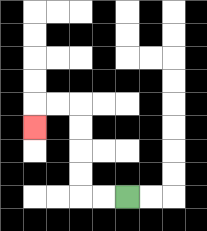{'start': '[5, 8]', 'end': '[1, 5]', 'path_directions': 'L,L,U,U,U,U,L,L,D', 'path_coordinates': '[[5, 8], [4, 8], [3, 8], [3, 7], [3, 6], [3, 5], [3, 4], [2, 4], [1, 4], [1, 5]]'}